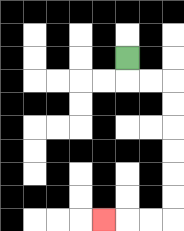{'start': '[5, 2]', 'end': '[4, 9]', 'path_directions': 'D,R,R,D,D,D,D,D,D,L,L,L', 'path_coordinates': '[[5, 2], [5, 3], [6, 3], [7, 3], [7, 4], [7, 5], [7, 6], [7, 7], [7, 8], [7, 9], [6, 9], [5, 9], [4, 9]]'}